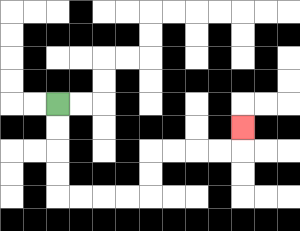{'start': '[2, 4]', 'end': '[10, 5]', 'path_directions': 'D,D,D,D,R,R,R,R,U,U,R,R,R,R,U', 'path_coordinates': '[[2, 4], [2, 5], [2, 6], [2, 7], [2, 8], [3, 8], [4, 8], [5, 8], [6, 8], [6, 7], [6, 6], [7, 6], [8, 6], [9, 6], [10, 6], [10, 5]]'}